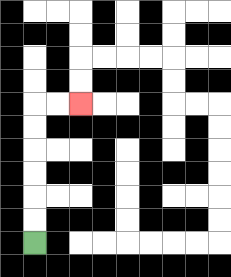{'start': '[1, 10]', 'end': '[3, 4]', 'path_directions': 'U,U,U,U,U,U,R,R', 'path_coordinates': '[[1, 10], [1, 9], [1, 8], [1, 7], [1, 6], [1, 5], [1, 4], [2, 4], [3, 4]]'}